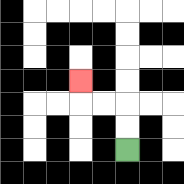{'start': '[5, 6]', 'end': '[3, 3]', 'path_directions': 'U,U,L,L,U', 'path_coordinates': '[[5, 6], [5, 5], [5, 4], [4, 4], [3, 4], [3, 3]]'}